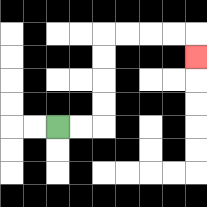{'start': '[2, 5]', 'end': '[8, 2]', 'path_directions': 'R,R,U,U,U,U,R,R,R,R,D', 'path_coordinates': '[[2, 5], [3, 5], [4, 5], [4, 4], [4, 3], [4, 2], [4, 1], [5, 1], [6, 1], [7, 1], [8, 1], [8, 2]]'}